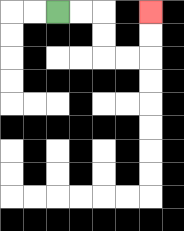{'start': '[2, 0]', 'end': '[6, 0]', 'path_directions': 'R,R,D,D,R,R,U,U', 'path_coordinates': '[[2, 0], [3, 0], [4, 0], [4, 1], [4, 2], [5, 2], [6, 2], [6, 1], [6, 0]]'}